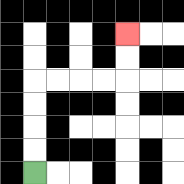{'start': '[1, 7]', 'end': '[5, 1]', 'path_directions': 'U,U,U,U,R,R,R,R,U,U', 'path_coordinates': '[[1, 7], [1, 6], [1, 5], [1, 4], [1, 3], [2, 3], [3, 3], [4, 3], [5, 3], [5, 2], [5, 1]]'}